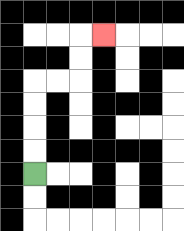{'start': '[1, 7]', 'end': '[4, 1]', 'path_directions': 'U,U,U,U,R,R,U,U,R', 'path_coordinates': '[[1, 7], [1, 6], [1, 5], [1, 4], [1, 3], [2, 3], [3, 3], [3, 2], [3, 1], [4, 1]]'}